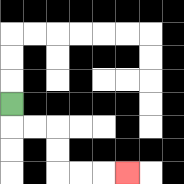{'start': '[0, 4]', 'end': '[5, 7]', 'path_directions': 'D,R,R,D,D,R,R,R', 'path_coordinates': '[[0, 4], [0, 5], [1, 5], [2, 5], [2, 6], [2, 7], [3, 7], [4, 7], [5, 7]]'}